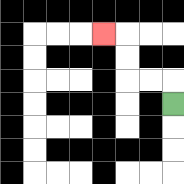{'start': '[7, 4]', 'end': '[4, 1]', 'path_directions': 'U,L,L,U,U,L', 'path_coordinates': '[[7, 4], [7, 3], [6, 3], [5, 3], [5, 2], [5, 1], [4, 1]]'}